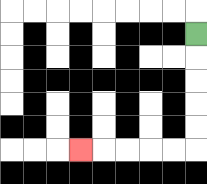{'start': '[8, 1]', 'end': '[3, 6]', 'path_directions': 'D,D,D,D,D,L,L,L,L,L', 'path_coordinates': '[[8, 1], [8, 2], [8, 3], [8, 4], [8, 5], [8, 6], [7, 6], [6, 6], [5, 6], [4, 6], [3, 6]]'}